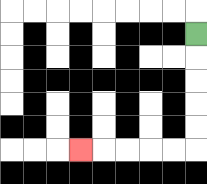{'start': '[8, 1]', 'end': '[3, 6]', 'path_directions': 'D,D,D,D,D,L,L,L,L,L', 'path_coordinates': '[[8, 1], [8, 2], [8, 3], [8, 4], [8, 5], [8, 6], [7, 6], [6, 6], [5, 6], [4, 6], [3, 6]]'}